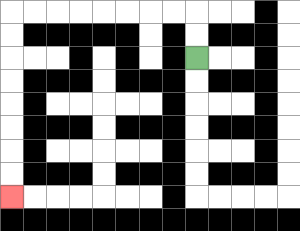{'start': '[8, 2]', 'end': '[0, 8]', 'path_directions': 'U,U,L,L,L,L,L,L,L,L,D,D,D,D,D,D,D,D', 'path_coordinates': '[[8, 2], [8, 1], [8, 0], [7, 0], [6, 0], [5, 0], [4, 0], [3, 0], [2, 0], [1, 0], [0, 0], [0, 1], [0, 2], [0, 3], [0, 4], [0, 5], [0, 6], [0, 7], [0, 8]]'}